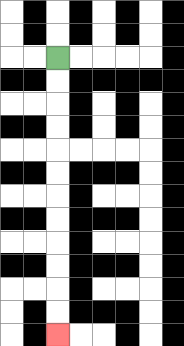{'start': '[2, 2]', 'end': '[2, 14]', 'path_directions': 'D,D,D,D,D,D,D,D,D,D,D,D', 'path_coordinates': '[[2, 2], [2, 3], [2, 4], [2, 5], [2, 6], [2, 7], [2, 8], [2, 9], [2, 10], [2, 11], [2, 12], [2, 13], [2, 14]]'}